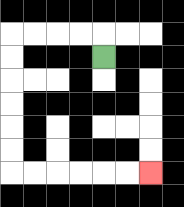{'start': '[4, 2]', 'end': '[6, 7]', 'path_directions': 'U,L,L,L,L,D,D,D,D,D,D,R,R,R,R,R,R', 'path_coordinates': '[[4, 2], [4, 1], [3, 1], [2, 1], [1, 1], [0, 1], [0, 2], [0, 3], [0, 4], [0, 5], [0, 6], [0, 7], [1, 7], [2, 7], [3, 7], [4, 7], [5, 7], [6, 7]]'}